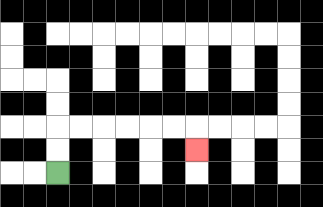{'start': '[2, 7]', 'end': '[8, 6]', 'path_directions': 'U,U,R,R,R,R,R,R,D', 'path_coordinates': '[[2, 7], [2, 6], [2, 5], [3, 5], [4, 5], [5, 5], [6, 5], [7, 5], [8, 5], [8, 6]]'}